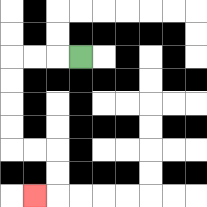{'start': '[3, 2]', 'end': '[1, 8]', 'path_directions': 'L,L,L,D,D,D,D,R,R,D,D,L', 'path_coordinates': '[[3, 2], [2, 2], [1, 2], [0, 2], [0, 3], [0, 4], [0, 5], [0, 6], [1, 6], [2, 6], [2, 7], [2, 8], [1, 8]]'}